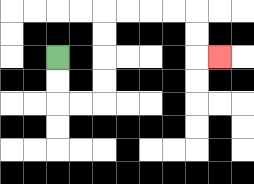{'start': '[2, 2]', 'end': '[9, 2]', 'path_directions': 'D,D,R,R,U,U,U,U,R,R,R,R,D,D,R', 'path_coordinates': '[[2, 2], [2, 3], [2, 4], [3, 4], [4, 4], [4, 3], [4, 2], [4, 1], [4, 0], [5, 0], [6, 0], [7, 0], [8, 0], [8, 1], [8, 2], [9, 2]]'}